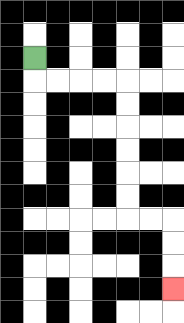{'start': '[1, 2]', 'end': '[7, 12]', 'path_directions': 'D,R,R,R,R,D,D,D,D,D,D,R,R,D,D,D', 'path_coordinates': '[[1, 2], [1, 3], [2, 3], [3, 3], [4, 3], [5, 3], [5, 4], [5, 5], [5, 6], [5, 7], [5, 8], [5, 9], [6, 9], [7, 9], [7, 10], [7, 11], [7, 12]]'}